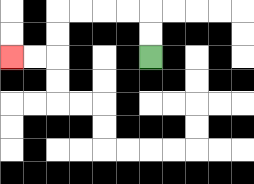{'start': '[6, 2]', 'end': '[0, 2]', 'path_directions': 'U,U,L,L,L,L,D,D,L,L', 'path_coordinates': '[[6, 2], [6, 1], [6, 0], [5, 0], [4, 0], [3, 0], [2, 0], [2, 1], [2, 2], [1, 2], [0, 2]]'}